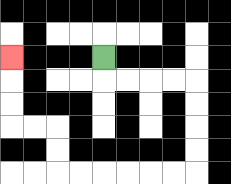{'start': '[4, 2]', 'end': '[0, 2]', 'path_directions': 'D,R,R,R,R,D,D,D,D,L,L,L,L,L,L,U,U,L,L,U,U,U', 'path_coordinates': '[[4, 2], [4, 3], [5, 3], [6, 3], [7, 3], [8, 3], [8, 4], [8, 5], [8, 6], [8, 7], [7, 7], [6, 7], [5, 7], [4, 7], [3, 7], [2, 7], [2, 6], [2, 5], [1, 5], [0, 5], [0, 4], [0, 3], [0, 2]]'}